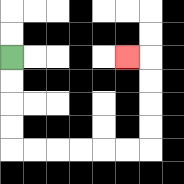{'start': '[0, 2]', 'end': '[5, 2]', 'path_directions': 'D,D,D,D,R,R,R,R,R,R,U,U,U,U,L', 'path_coordinates': '[[0, 2], [0, 3], [0, 4], [0, 5], [0, 6], [1, 6], [2, 6], [3, 6], [4, 6], [5, 6], [6, 6], [6, 5], [6, 4], [6, 3], [6, 2], [5, 2]]'}